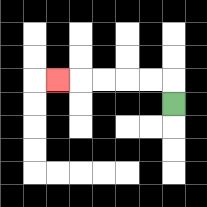{'start': '[7, 4]', 'end': '[2, 3]', 'path_directions': 'U,L,L,L,L,L', 'path_coordinates': '[[7, 4], [7, 3], [6, 3], [5, 3], [4, 3], [3, 3], [2, 3]]'}